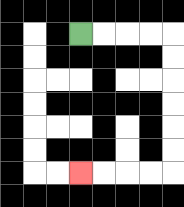{'start': '[3, 1]', 'end': '[3, 7]', 'path_directions': 'R,R,R,R,D,D,D,D,D,D,L,L,L,L', 'path_coordinates': '[[3, 1], [4, 1], [5, 1], [6, 1], [7, 1], [7, 2], [7, 3], [7, 4], [7, 5], [7, 6], [7, 7], [6, 7], [5, 7], [4, 7], [3, 7]]'}